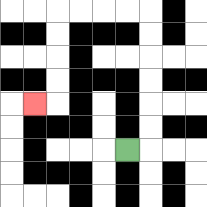{'start': '[5, 6]', 'end': '[1, 4]', 'path_directions': 'R,U,U,U,U,U,U,L,L,L,L,D,D,D,D,L', 'path_coordinates': '[[5, 6], [6, 6], [6, 5], [6, 4], [6, 3], [6, 2], [6, 1], [6, 0], [5, 0], [4, 0], [3, 0], [2, 0], [2, 1], [2, 2], [2, 3], [2, 4], [1, 4]]'}